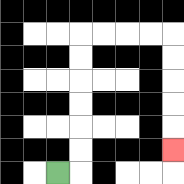{'start': '[2, 7]', 'end': '[7, 6]', 'path_directions': 'R,U,U,U,U,U,U,R,R,R,R,D,D,D,D,D', 'path_coordinates': '[[2, 7], [3, 7], [3, 6], [3, 5], [3, 4], [3, 3], [3, 2], [3, 1], [4, 1], [5, 1], [6, 1], [7, 1], [7, 2], [7, 3], [7, 4], [7, 5], [7, 6]]'}